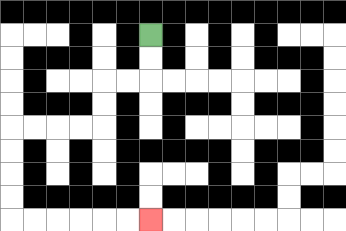{'start': '[6, 1]', 'end': '[6, 9]', 'path_directions': 'D,D,L,L,D,D,L,L,L,L,D,D,D,D,R,R,R,R,R,R', 'path_coordinates': '[[6, 1], [6, 2], [6, 3], [5, 3], [4, 3], [4, 4], [4, 5], [3, 5], [2, 5], [1, 5], [0, 5], [0, 6], [0, 7], [0, 8], [0, 9], [1, 9], [2, 9], [3, 9], [4, 9], [5, 9], [6, 9]]'}